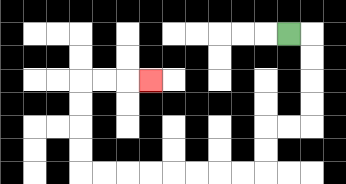{'start': '[12, 1]', 'end': '[6, 3]', 'path_directions': 'R,D,D,D,D,L,L,D,D,L,L,L,L,L,L,L,L,U,U,U,U,R,R,R', 'path_coordinates': '[[12, 1], [13, 1], [13, 2], [13, 3], [13, 4], [13, 5], [12, 5], [11, 5], [11, 6], [11, 7], [10, 7], [9, 7], [8, 7], [7, 7], [6, 7], [5, 7], [4, 7], [3, 7], [3, 6], [3, 5], [3, 4], [3, 3], [4, 3], [5, 3], [6, 3]]'}